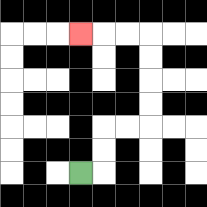{'start': '[3, 7]', 'end': '[3, 1]', 'path_directions': 'R,U,U,R,R,U,U,U,U,L,L,L', 'path_coordinates': '[[3, 7], [4, 7], [4, 6], [4, 5], [5, 5], [6, 5], [6, 4], [6, 3], [6, 2], [6, 1], [5, 1], [4, 1], [3, 1]]'}